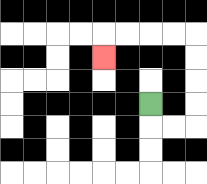{'start': '[6, 4]', 'end': '[4, 2]', 'path_directions': 'D,R,R,U,U,U,U,L,L,L,L,D', 'path_coordinates': '[[6, 4], [6, 5], [7, 5], [8, 5], [8, 4], [8, 3], [8, 2], [8, 1], [7, 1], [6, 1], [5, 1], [4, 1], [4, 2]]'}